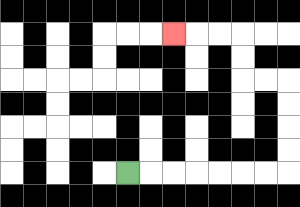{'start': '[5, 7]', 'end': '[7, 1]', 'path_directions': 'R,R,R,R,R,R,R,U,U,U,U,L,L,U,U,L,L,L', 'path_coordinates': '[[5, 7], [6, 7], [7, 7], [8, 7], [9, 7], [10, 7], [11, 7], [12, 7], [12, 6], [12, 5], [12, 4], [12, 3], [11, 3], [10, 3], [10, 2], [10, 1], [9, 1], [8, 1], [7, 1]]'}